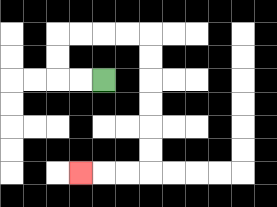{'start': '[4, 3]', 'end': '[3, 7]', 'path_directions': 'L,L,U,U,R,R,R,R,D,D,D,D,D,D,L,L,L', 'path_coordinates': '[[4, 3], [3, 3], [2, 3], [2, 2], [2, 1], [3, 1], [4, 1], [5, 1], [6, 1], [6, 2], [6, 3], [6, 4], [6, 5], [6, 6], [6, 7], [5, 7], [4, 7], [3, 7]]'}